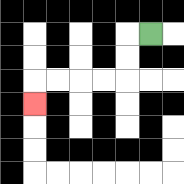{'start': '[6, 1]', 'end': '[1, 4]', 'path_directions': 'L,D,D,L,L,L,L,D', 'path_coordinates': '[[6, 1], [5, 1], [5, 2], [5, 3], [4, 3], [3, 3], [2, 3], [1, 3], [1, 4]]'}